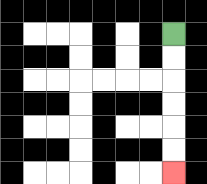{'start': '[7, 1]', 'end': '[7, 7]', 'path_directions': 'D,D,D,D,D,D', 'path_coordinates': '[[7, 1], [7, 2], [7, 3], [7, 4], [7, 5], [7, 6], [7, 7]]'}